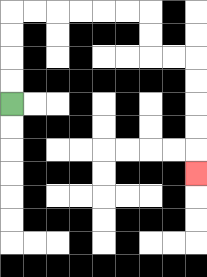{'start': '[0, 4]', 'end': '[8, 7]', 'path_directions': 'U,U,U,U,R,R,R,R,R,R,D,D,R,R,D,D,D,D,D', 'path_coordinates': '[[0, 4], [0, 3], [0, 2], [0, 1], [0, 0], [1, 0], [2, 0], [3, 0], [4, 0], [5, 0], [6, 0], [6, 1], [6, 2], [7, 2], [8, 2], [8, 3], [8, 4], [8, 5], [8, 6], [8, 7]]'}